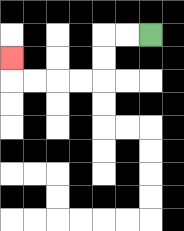{'start': '[6, 1]', 'end': '[0, 2]', 'path_directions': 'L,L,D,D,L,L,L,L,U', 'path_coordinates': '[[6, 1], [5, 1], [4, 1], [4, 2], [4, 3], [3, 3], [2, 3], [1, 3], [0, 3], [0, 2]]'}